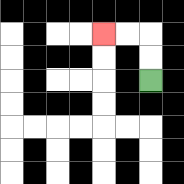{'start': '[6, 3]', 'end': '[4, 1]', 'path_directions': 'U,U,L,L', 'path_coordinates': '[[6, 3], [6, 2], [6, 1], [5, 1], [4, 1]]'}